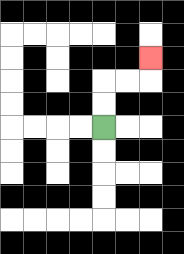{'start': '[4, 5]', 'end': '[6, 2]', 'path_directions': 'U,U,R,R,U', 'path_coordinates': '[[4, 5], [4, 4], [4, 3], [5, 3], [6, 3], [6, 2]]'}